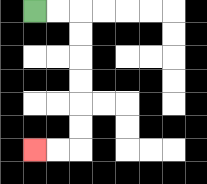{'start': '[1, 0]', 'end': '[1, 6]', 'path_directions': 'R,R,D,D,D,D,D,D,L,L', 'path_coordinates': '[[1, 0], [2, 0], [3, 0], [3, 1], [3, 2], [3, 3], [3, 4], [3, 5], [3, 6], [2, 6], [1, 6]]'}